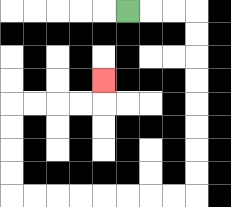{'start': '[5, 0]', 'end': '[4, 3]', 'path_directions': 'R,R,R,D,D,D,D,D,D,D,D,L,L,L,L,L,L,L,L,U,U,U,U,R,R,R,R,U', 'path_coordinates': '[[5, 0], [6, 0], [7, 0], [8, 0], [8, 1], [8, 2], [8, 3], [8, 4], [8, 5], [8, 6], [8, 7], [8, 8], [7, 8], [6, 8], [5, 8], [4, 8], [3, 8], [2, 8], [1, 8], [0, 8], [0, 7], [0, 6], [0, 5], [0, 4], [1, 4], [2, 4], [3, 4], [4, 4], [4, 3]]'}